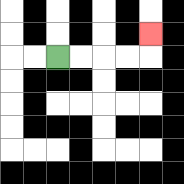{'start': '[2, 2]', 'end': '[6, 1]', 'path_directions': 'R,R,R,R,U', 'path_coordinates': '[[2, 2], [3, 2], [4, 2], [5, 2], [6, 2], [6, 1]]'}